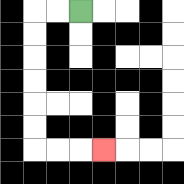{'start': '[3, 0]', 'end': '[4, 6]', 'path_directions': 'L,L,D,D,D,D,D,D,R,R,R', 'path_coordinates': '[[3, 0], [2, 0], [1, 0], [1, 1], [1, 2], [1, 3], [1, 4], [1, 5], [1, 6], [2, 6], [3, 6], [4, 6]]'}